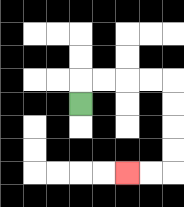{'start': '[3, 4]', 'end': '[5, 7]', 'path_directions': 'U,R,R,R,R,D,D,D,D,L,L', 'path_coordinates': '[[3, 4], [3, 3], [4, 3], [5, 3], [6, 3], [7, 3], [7, 4], [7, 5], [7, 6], [7, 7], [6, 7], [5, 7]]'}